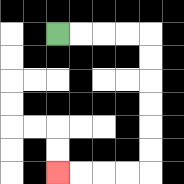{'start': '[2, 1]', 'end': '[2, 7]', 'path_directions': 'R,R,R,R,D,D,D,D,D,D,L,L,L,L', 'path_coordinates': '[[2, 1], [3, 1], [4, 1], [5, 1], [6, 1], [6, 2], [6, 3], [6, 4], [6, 5], [6, 6], [6, 7], [5, 7], [4, 7], [3, 7], [2, 7]]'}